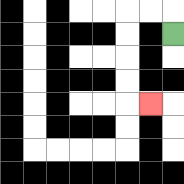{'start': '[7, 1]', 'end': '[6, 4]', 'path_directions': 'U,L,L,D,D,D,D,R', 'path_coordinates': '[[7, 1], [7, 0], [6, 0], [5, 0], [5, 1], [5, 2], [5, 3], [5, 4], [6, 4]]'}